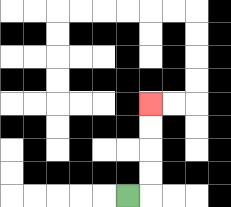{'start': '[5, 8]', 'end': '[6, 4]', 'path_directions': 'R,U,U,U,U', 'path_coordinates': '[[5, 8], [6, 8], [6, 7], [6, 6], [6, 5], [6, 4]]'}